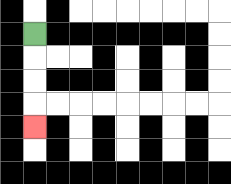{'start': '[1, 1]', 'end': '[1, 5]', 'path_directions': 'D,D,D,D', 'path_coordinates': '[[1, 1], [1, 2], [1, 3], [1, 4], [1, 5]]'}